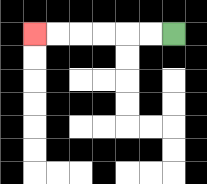{'start': '[7, 1]', 'end': '[1, 1]', 'path_directions': 'L,L,L,L,L,L', 'path_coordinates': '[[7, 1], [6, 1], [5, 1], [4, 1], [3, 1], [2, 1], [1, 1]]'}